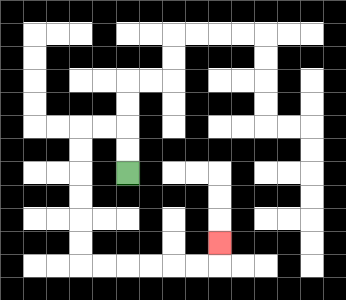{'start': '[5, 7]', 'end': '[9, 10]', 'path_directions': 'U,U,L,L,D,D,D,D,D,D,R,R,R,R,R,R,U', 'path_coordinates': '[[5, 7], [5, 6], [5, 5], [4, 5], [3, 5], [3, 6], [3, 7], [3, 8], [3, 9], [3, 10], [3, 11], [4, 11], [5, 11], [6, 11], [7, 11], [8, 11], [9, 11], [9, 10]]'}